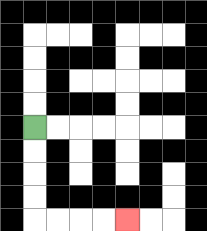{'start': '[1, 5]', 'end': '[5, 9]', 'path_directions': 'D,D,D,D,R,R,R,R', 'path_coordinates': '[[1, 5], [1, 6], [1, 7], [1, 8], [1, 9], [2, 9], [3, 9], [4, 9], [5, 9]]'}